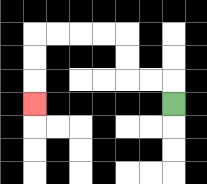{'start': '[7, 4]', 'end': '[1, 4]', 'path_directions': 'U,L,L,U,U,L,L,L,L,D,D,D', 'path_coordinates': '[[7, 4], [7, 3], [6, 3], [5, 3], [5, 2], [5, 1], [4, 1], [3, 1], [2, 1], [1, 1], [1, 2], [1, 3], [1, 4]]'}